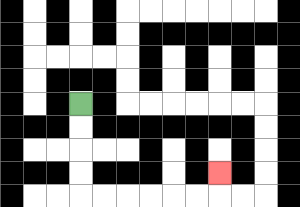{'start': '[3, 4]', 'end': '[9, 7]', 'path_directions': 'D,D,D,D,R,R,R,R,R,R,U', 'path_coordinates': '[[3, 4], [3, 5], [3, 6], [3, 7], [3, 8], [4, 8], [5, 8], [6, 8], [7, 8], [8, 8], [9, 8], [9, 7]]'}